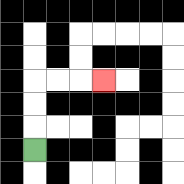{'start': '[1, 6]', 'end': '[4, 3]', 'path_directions': 'U,U,U,R,R,R', 'path_coordinates': '[[1, 6], [1, 5], [1, 4], [1, 3], [2, 3], [3, 3], [4, 3]]'}